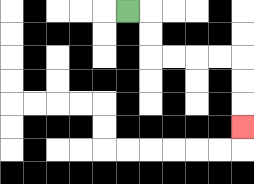{'start': '[5, 0]', 'end': '[10, 5]', 'path_directions': 'R,D,D,R,R,R,R,D,D,D', 'path_coordinates': '[[5, 0], [6, 0], [6, 1], [6, 2], [7, 2], [8, 2], [9, 2], [10, 2], [10, 3], [10, 4], [10, 5]]'}